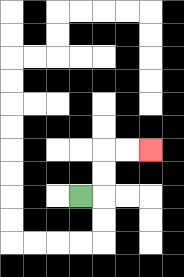{'start': '[3, 8]', 'end': '[6, 6]', 'path_directions': 'R,U,U,R,R', 'path_coordinates': '[[3, 8], [4, 8], [4, 7], [4, 6], [5, 6], [6, 6]]'}